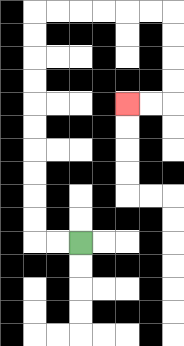{'start': '[3, 10]', 'end': '[5, 4]', 'path_directions': 'L,L,U,U,U,U,U,U,U,U,U,U,R,R,R,R,R,R,D,D,D,D,L,L', 'path_coordinates': '[[3, 10], [2, 10], [1, 10], [1, 9], [1, 8], [1, 7], [1, 6], [1, 5], [1, 4], [1, 3], [1, 2], [1, 1], [1, 0], [2, 0], [3, 0], [4, 0], [5, 0], [6, 0], [7, 0], [7, 1], [7, 2], [7, 3], [7, 4], [6, 4], [5, 4]]'}